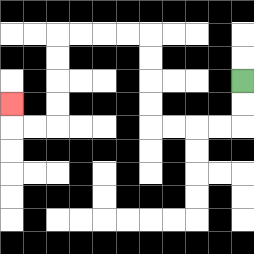{'start': '[10, 3]', 'end': '[0, 4]', 'path_directions': 'D,D,L,L,L,L,U,U,U,U,L,L,L,L,D,D,D,D,L,L,U', 'path_coordinates': '[[10, 3], [10, 4], [10, 5], [9, 5], [8, 5], [7, 5], [6, 5], [6, 4], [6, 3], [6, 2], [6, 1], [5, 1], [4, 1], [3, 1], [2, 1], [2, 2], [2, 3], [2, 4], [2, 5], [1, 5], [0, 5], [0, 4]]'}